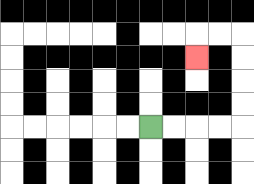{'start': '[6, 5]', 'end': '[8, 2]', 'path_directions': 'R,R,R,R,U,U,U,U,L,L,D', 'path_coordinates': '[[6, 5], [7, 5], [8, 5], [9, 5], [10, 5], [10, 4], [10, 3], [10, 2], [10, 1], [9, 1], [8, 1], [8, 2]]'}